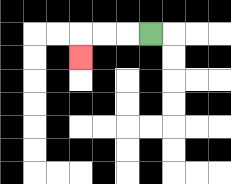{'start': '[6, 1]', 'end': '[3, 2]', 'path_directions': 'L,L,L,D', 'path_coordinates': '[[6, 1], [5, 1], [4, 1], [3, 1], [3, 2]]'}